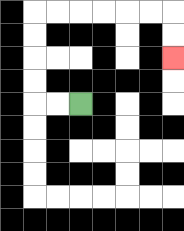{'start': '[3, 4]', 'end': '[7, 2]', 'path_directions': 'L,L,U,U,U,U,R,R,R,R,R,R,D,D', 'path_coordinates': '[[3, 4], [2, 4], [1, 4], [1, 3], [1, 2], [1, 1], [1, 0], [2, 0], [3, 0], [4, 0], [5, 0], [6, 0], [7, 0], [7, 1], [7, 2]]'}